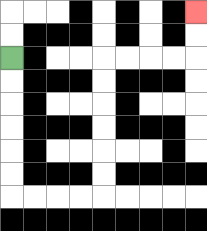{'start': '[0, 2]', 'end': '[8, 0]', 'path_directions': 'D,D,D,D,D,D,R,R,R,R,U,U,U,U,U,U,R,R,R,R,U,U', 'path_coordinates': '[[0, 2], [0, 3], [0, 4], [0, 5], [0, 6], [0, 7], [0, 8], [1, 8], [2, 8], [3, 8], [4, 8], [4, 7], [4, 6], [4, 5], [4, 4], [4, 3], [4, 2], [5, 2], [6, 2], [7, 2], [8, 2], [8, 1], [8, 0]]'}